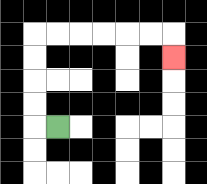{'start': '[2, 5]', 'end': '[7, 2]', 'path_directions': 'L,U,U,U,U,R,R,R,R,R,R,D', 'path_coordinates': '[[2, 5], [1, 5], [1, 4], [1, 3], [1, 2], [1, 1], [2, 1], [3, 1], [4, 1], [5, 1], [6, 1], [7, 1], [7, 2]]'}